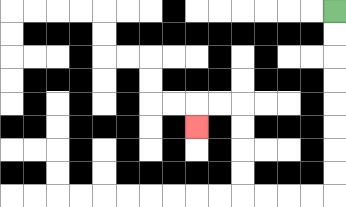{'start': '[14, 0]', 'end': '[8, 5]', 'path_directions': 'D,D,D,D,D,D,D,D,L,L,L,L,U,U,U,U,L,L,D', 'path_coordinates': '[[14, 0], [14, 1], [14, 2], [14, 3], [14, 4], [14, 5], [14, 6], [14, 7], [14, 8], [13, 8], [12, 8], [11, 8], [10, 8], [10, 7], [10, 6], [10, 5], [10, 4], [9, 4], [8, 4], [8, 5]]'}